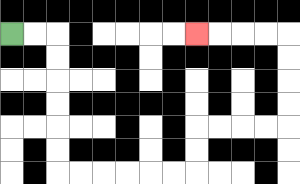{'start': '[0, 1]', 'end': '[8, 1]', 'path_directions': 'R,R,D,D,D,D,D,D,R,R,R,R,R,R,U,U,R,R,R,R,U,U,U,U,L,L,L,L', 'path_coordinates': '[[0, 1], [1, 1], [2, 1], [2, 2], [2, 3], [2, 4], [2, 5], [2, 6], [2, 7], [3, 7], [4, 7], [5, 7], [6, 7], [7, 7], [8, 7], [8, 6], [8, 5], [9, 5], [10, 5], [11, 5], [12, 5], [12, 4], [12, 3], [12, 2], [12, 1], [11, 1], [10, 1], [9, 1], [8, 1]]'}